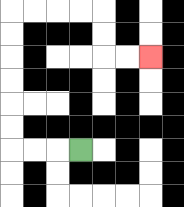{'start': '[3, 6]', 'end': '[6, 2]', 'path_directions': 'L,L,L,U,U,U,U,U,U,R,R,R,R,D,D,R,R', 'path_coordinates': '[[3, 6], [2, 6], [1, 6], [0, 6], [0, 5], [0, 4], [0, 3], [0, 2], [0, 1], [0, 0], [1, 0], [2, 0], [3, 0], [4, 0], [4, 1], [4, 2], [5, 2], [6, 2]]'}